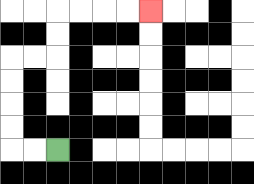{'start': '[2, 6]', 'end': '[6, 0]', 'path_directions': 'L,L,U,U,U,U,R,R,U,U,R,R,R,R', 'path_coordinates': '[[2, 6], [1, 6], [0, 6], [0, 5], [0, 4], [0, 3], [0, 2], [1, 2], [2, 2], [2, 1], [2, 0], [3, 0], [4, 0], [5, 0], [6, 0]]'}